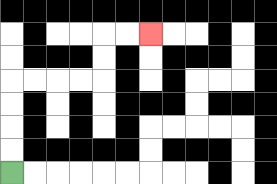{'start': '[0, 7]', 'end': '[6, 1]', 'path_directions': 'U,U,U,U,R,R,R,R,U,U,R,R', 'path_coordinates': '[[0, 7], [0, 6], [0, 5], [0, 4], [0, 3], [1, 3], [2, 3], [3, 3], [4, 3], [4, 2], [4, 1], [5, 1], [6, 1]]'}